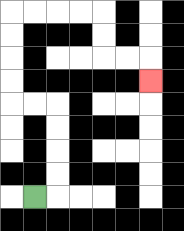{'start': '[1, 8]', 'end': '[6, 3]', 'path_directions': 'R,U,U,U,U,L,L,U,U,U,U,R,R,R,R,D,D,R,R,D', 'path_coordinates': '[[1, 8], [2, 8], [2, 7], [2, 6], [2, 5], [2, 4], [1, 4], [0, 4], [0, 3], [0, 2], [0, 1], [0, 0], [1, 0], [2, 0], [3, 0], [4, 0], [4, 1], [4, 2], [5, 2], [6, 2], [6, 3]]'}